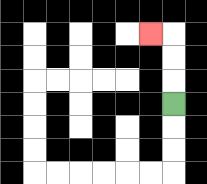{'start': '[7, 4]', 'end': '[6, 1]', 'path_directions': 'U,U,U,L', 'path_coordinates': '[[7, 4], [7, 3], [7, 2], [7, 1], [6, 1]]'}